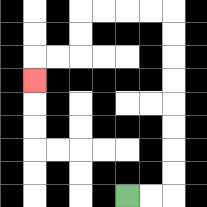{'start': '[5, 8]', 'end': '[1, 3]', 'path_directions': 'R,R,U,U,U,U,U,U,U,U,L,L,L,L,D,D,L,L,D', 'path_coordinates': '[[5, 8], [6, 8], [7, 8], [7, 7], [7, 6], [7, 5], [7, 4], [7, 3], [7, 2], [7, 1], [7, 0], [6, 0], [5, 0], [4, 0], [3, 0], [3, 1], [3, 2], [2, 2], [1, 2], [1, 3]]'}